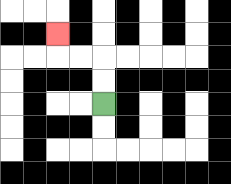{'start': '[4, 4]', 'end': '[2, 1]', 'path_directions': 'U,U,L,L,U', 'path_coordinates': '[[4, 4], [4, 3], [4, 2], [3, 2], [2, 2], [2, 1]]'}